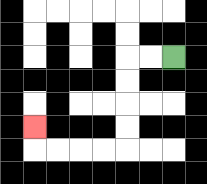{'start': '[7, 2]', 'end': '[1, 5]', 'path_directions': 'L,L,D,D,D,D,L,L,L,L,U', 'path_coordinates': '[[7, 2], [6, 2], [5, 2], [5, 3], [5, 4], [5, 5], [5, 6], [4, 6], [3, 6], [2, 6], [1, 6], [1, 5]]'}